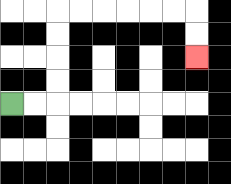{'start': '[0, 4]', 'end': '[8, 2]', 'path_directions': 'R,R,U,U,U,U,R,R,R,R,R,R,D,D', 'path_coordinates': '[[0, 4], [1, 4], [2, 4], [2, 3], [2, 2], [2, 1], [2, 0], [3, 0], [4, 0], [5, 0], [6, 0], [7, 0], [8, 0], [8, 1], [8, 2]]'}